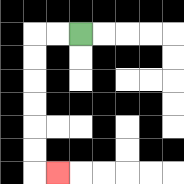{'start': '[3, 1]', 'end': '[2, 7]', 'path_directions': 'L,L,D,D,D,D,D,D,R', 'path_coordinates': '[[3, 1], [2, 1], [1, 1], [1, 2], [1, 3], [1, 4], [1, 5], [1, 6], [1, 7], [2, 7]]'}